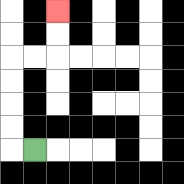{'start': '[1, 6]', 'end': '[2, 0]', 'path_directions': 'L,U,U,U,U,R,R,U,U', 'path_coordinates': '[[1, 6], [0, 6], [0, 5], [0, 4], [0, 3], [0, 2], [1, 2], [2, 2], [2, 1], [2, 0]]'}